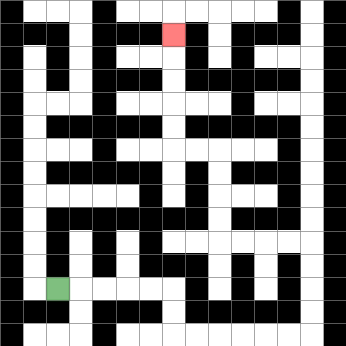{'start': '[2, 12]', 'end': '[7, 1]', 'path_directions': 'R,R,R,R,R,D,D,R,R,R,R,R,R,U,U,U,U,L,L,L,L,U,U,U,U,L,L,U,U,U,U,U', 'path_coordinates': '[[2, 12], [3, 12], [4, 12], [5, 12], [6, 12], [7, 12], [7, 13], [7, 14], [8, 14], [9, 14], [10, 14], [11, 14], [12, 14], [13, 14], [13, 13], [13, 12], [13, 11], [13, 10], [12, 10], [11, 10], [10, 10], [9, 10], [9, 9], [9, 8], [9, 7], [9, 6], [8, 6], [7, 6], [7, 5], [7, 4], [7, 3], [7, 2], [7, 1]]'}